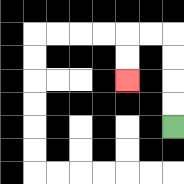{'start': '[7, 5]', 'end': '[5, 3]', 'path_directions': 'U,U,U,U,L,L,D,D', 'path_coordinates': '[[7, 5], [7, 4], [7, 3], [7, 2], [7, 1], [6, 1], [5, 1], [5, 2], [5, 3]]'}